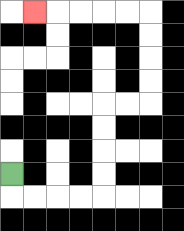{'start': '[0, 7]', 'end': '[1, 0]', 'path_directions': 'D,R,R,R,R,U,U,U,U,R,R,U,U,U,U,L,L,L,L,L', 'path_coordinates': '[[0, 7], [0, 8], [1, 8], [2, 8], [3, 8], [4, 8], [4, 7], [4, 6], [4, 5], [4, 4], [5, 4], [6, 4], [6, 3], [6, 2], [6, 1], [6, 0], [5, 0], [4, 0], [3, 0], [2, 0], [1, 0]]'}